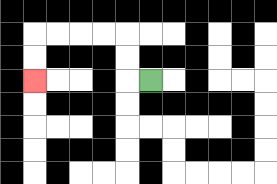{'start': '[6, 3]', 'end': '[1, 3]', 'path_directions': 'L,U,U,L,L,L,L,D,D', 'path_coordinates': '[[6, 3], [5, 3], [5, 2], [5, 1], [4, 1], [3, 1], [2, 1], [1, 1], [1, 2], [1, 3]]'}